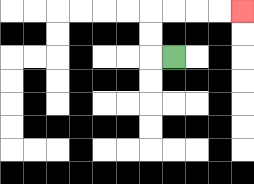{'start': '[7, 2]', 'end': '[10, 0]', 'path_directions': 'L,U,U,R,R,R,R', 'path_coordinates': '[[7, 2], [6, 2], [6, 1], [6, 0], [7, 0], [8, 0], [9, 0], [10, 0]]'}